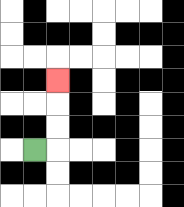{'start': '[1, 6]', 'end': '[2, 3]', 'path_directions': 'R,U,U,U', 'path_coordinates': '[[1, 6], [2, 6], [2, 5], [2, 4], [2, 3]]'}